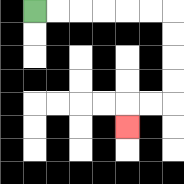{'start': '[1, 0]', 'end': '[5, 5]', 'path_directions': 'R,R,R,R,R,R,D,D,D,D,L,L,D', 'path_coordinates': '[[1, 0], [2, 0], [3, 0], [4, 0], [5, 0], [6, 0], [7, 0], [7, 1], [7, 2], [7, 3], [7, 4], [6, 4], [5, 4], [5, 5]]'}